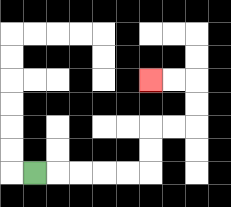{'start': '[1, 7]', 'end': '[6, 3]', 'path_directions': 'R,R,R,R,R,U,U,R,R,U,U,L,L', 'path_coordinates': '[[1, 7], [2, 7], [3, 7], [4, 7], [5, 7], [6, 7], [6, 6], [6, 5], [7, 5], [8, 5], [8, 4], [8, 3], [7, 3], [6, 3]]'}